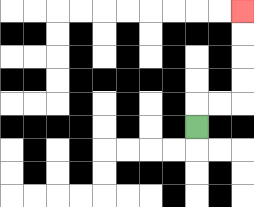{'start': '[8, 5]', 'end': '[10, 0]', 'path_directions': 'U,R,R,U,U,U,U', 'path_coordinates': '[[8, 5], [8, 4], [9, 4], [10, 4], [10, 3], [10, 2], [10, 1], [10, 0]]'}